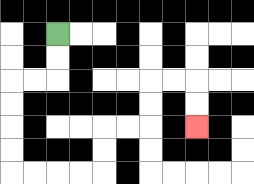{'start': '[2, 1]', 'end': '[8, 5]', 'path_directions': 'D,D,L,L,D,D,D,D,R,R,R,R,U,U,R,R,U,U,R,R,D,D', 'path_coordinates': '[[2, 1], [2, 2], [2, 3], [1, 3], [0, 3], [0, 4], [0, 5], [0, 6], [0, 7], [1, 7], [2, 7], [3, 7], [4, 7], [4, 6], [4, 5], [5, 5], [6, 5], [6, 4], [6, 3], [7, 3], [8, 3], [8, 4], [8, 5]]'}